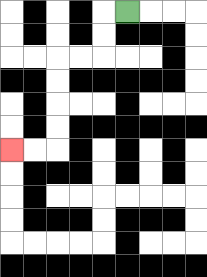{'start': '[5, 0]', 'end': '[0, 6]', 'path_directions': 'L,D,D,L,L,D,D,D,D,L,L', 'path_coordinates': '[[5, 0], [4, 0], [4, 1], [4, 2], [3, 2], [2, 2], [2, 3], [2, 4], [2, 5], [2, 6], [1, 6], [0, 6]]'}